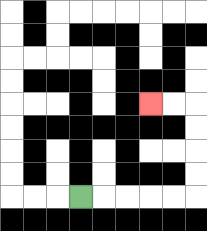{'start': '[3, 8]', 'end': '[6, 4]', 'path_directions': 'R,R,R,R,R,U,U,U,U,L,L', 'path_coordinates': '[[3, 8], [4, 8], [5, 8], [6, 8], [7, 8], [8, 8], [8, 7], [8, 6], [8, 5], [8, 4], [7, 4], [6, 4]]'}